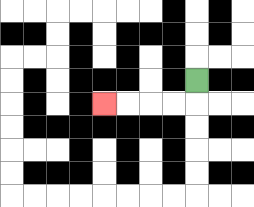{'start': '[8, 3]', 'end': '[4, 4]', 'path_directions': 'D,L,L,L,L', 'path_coordinates': '[[8, 3], [8, 4], [7, 4], [6, 4], [5, 4], [4, 4]]'}